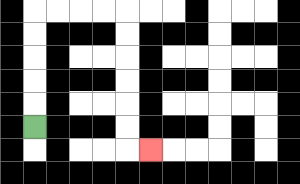{'start': '[1, 5]', 'end': '[6, 6]', 'path_directions': 'U,U,U,U,U,R,R,R,R,D,D,D,D,D,D,R', 'path_coordinates': '[[1, 5], [1, 4], [1, 3], [1, 2], [1, 1], [1, 0], [2, 0], [3, 0], [4, 0], [5, 0], [5, 1], [5, 2], [5, 3], [5, 4], [5, 5], [5, 6], [6, 6]]'}